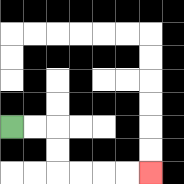{'start': '[0, 5]', 'end': '[6, 7]', 'path_directions': 'R,R,D,D,R,R,R,R', 'path_coordinates': '[[0, 5], [1, 5], [2, 5], [2, 6], [2, 7], [3, 7], [4, 7], [5, 7], [6, 7]]'}